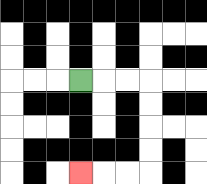{'start': '[3, 3]', 'end': '[3, 7]', 'path_directions': 'R,R,R,D,D,D,D,L,L,L', 'path_coordinates': '[[3, 3], [4, 3], [5, 3], [6, 3], [6, 4], [6, 5], [6, 6], [6, 7], [5, 7], [4, 7], [3, 7]]'}